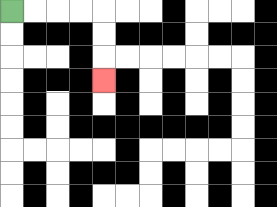{'start': '[0, 0]', 'end': '[4, 3]', 'path_directions': 'R,R,R,R,D,D,D', 'path_coordinates': '[[0, 0], [1, 0], [2, 0], [3, 0], [4, 0], [4, 1], [4, 2], [4, 3]]'}